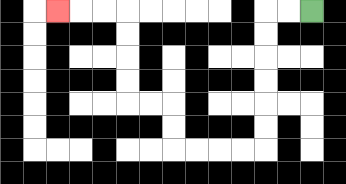{'start': '[13, 0]', 'end': '[2, 0]', 'path_directions': 'L,L,D,D,D,D,D,D,L,L,L,L,U,U,L,L,U,U,U,U,L,L,L', 'path_coordinates': '[[13, 0], [12, 0], [11, 0], [11, 1], [11, 2], [11, 3], [11, 4], [11, 5], [11, 6], [10, 6], [9, 6], [8, 6], [7, 6], [7, 5], [7, 4], [6, 4], [5, 4], [5, 3], [5, 2], [5, 1], [5, 0], [4, 0], [3, 0], [2, 0]]'}